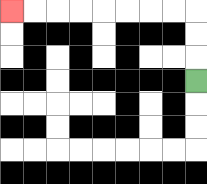{'start': '[8, 3]', 'end': '[0, 0]', 'path_directions': 'U,U,U,L,L,L,L,L,L,L,L', 'path_coordinates': '[[8, 3], [8, 2], [8, 1], [8, 0], [7, 0], [6, 0], [5, 0], [4, 0], [3, 0], [2, 0], [1, 0], [0, 0]]'}